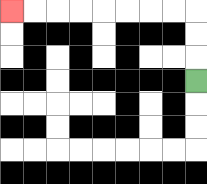{'start': '[8, 3]', 'end': '[0, 0]', 'path_directions': 'U,U,U,L,L,L,L,L,L,L,L', 'path_coordinates': '[[8, 3], [8, 2], [8, 1], [8, 0], [7, 0], [6, 0], [5, 0], [4, 0], [3, 0], [2, 0], [1, 0], [0, 0]]'}